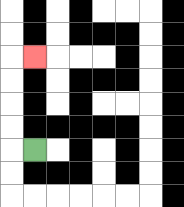{'start': '[1, 6]', 'end': '[1, 2]', 'path_directions': 'L,U,U,U,U,R', 'path_coordinates': '[[1, 6], [0, 6], [0, 5], [0, 4], [0, 3], [0, 2], [1, 2]]'}